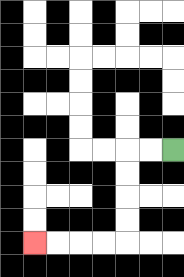{'start': '[7, 6]', 'end': '[1, 10]', 'path_directions': 'L,L,D,D,D,D,L,L,L,L', 'path_coordinates': '[[7, 6], [6, 6], [5, 6], [5, 7], [5, 8], [5, 9], [5, 10], [4, 10], [3, 10], [2, 10], [1, 10]]'}